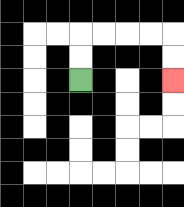{'start': '[3, 3]', 'end': '[7, 3]', 'path_directions': 'U,U,R,R,R,R,D,D', 'path_coordinates': '[[3, 3], [3, 2], [3, 1], [4, 1], [5, 1], [6, 1], [7, 1], [7, 2], [7, 3]]'}